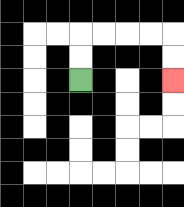{'start': '[3, 3]', 'end': '[7, 3]', 'path_directions': 'U,U,R,R,R,R,D,D', 'path_coordinates': '[[3, 3], [3, 2], [3, 1], [4, 1], [5, 1], [6, 1], [7, 1], [7, 2], [7, 3]]'}